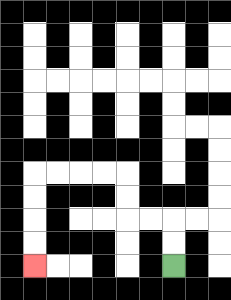{'start': '[7, 11]', 'end': '[1, 11]', 'path_directions': 'U,U,L,L,U,U,L,L,L,L,D,D,D,D', 'path_coordinates': '[[7, 11], [7, 10], [7, 9], [6, 9], [5, 9], [5, 8], [5, 7], [4, 7], [3, 7], [2, 7], [1, 7], [1, 8], [1, 9], [1, 10], [1, 11]]'}